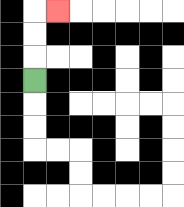{'start': '[1, 3]', 'end': '[2, 0]', 'path_directions': 'U,U,U,R', 'path_coordinates': '[[1, 3], [1, 2], [1, 1], [1, 0], [2, 0]]'}